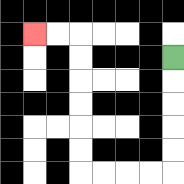{'start': '[7, 2]', 'end': '[1, 1]', 'path_directions': 'D,D,D,D,D,L,L,L,L,U,U,U,U,U,U,L,L', 'path_coordinates': '[[7, 2], [7, 3], [7, 4], [7, 5], [7, 6], [7, 7], [6, 7], [5, 7], [4, 7], [3, 7], [3, 6], [3, 5], [3, 4], [3, 3], [3, 2], [3, 1], [2, 1], [1, 1]]'}